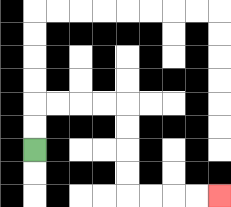{'start': '[1, 6]', 'end': '[9, 8]', 'path_directions': 'U,U,R,R,R,R,D,D,D,D,R,R,R,R', 'path_coordinates': '[[1, 6], [1, 5], [1, 4], [2, 4], [3, 4], [4, 4], [5, 4], [5, 5], [5, 6], [5, 7], [5, 8], [6, 8], [7, 8], [8, 8], [9, 8]]'}